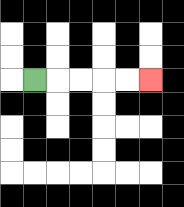{'start': '[1, 3]', 'end': '[6, 3]', 'path_directions': 'R,R,R,R,R', 'path_coordinates': '[[1, 3], [2, 3], [3, 3], [4, 3], [5, 3], [6, 3]]'}